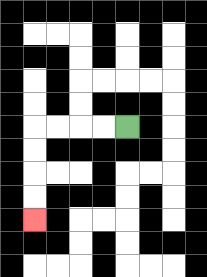{'start': '[5, 5]', 'end': '[1, 9]', 'path_directions': 'L,L,L,L,D,D,D,D', 'path_coordinates': '[[5, 5], [4, 5], [3, 5], [2, 5], [1, 5], [1, 6], [1, 7], [1, 8], [1, 9]]'}